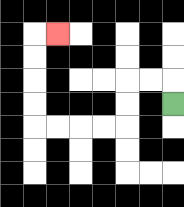{'start': '[7, 4]', 'end': '[2, 1]', 'path_directions': 'U,L,L,D,D,L,L,L,L,U,U,U,U,R', 'path_coordinates': '[[7, 4], [7, 3], [6, 3], [5, 3], [5, 4], [5, 5], [4, 5], [3, 5], [2, 5], [1, 5], [1, 4], [1, 3], [1, 2], [1, 1], [2, 1]]'}